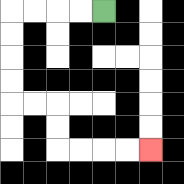{'start': '[4, 0]', 'end': '[6, 6]', 'path_directions': 'L,L,L,L,D,D,D,D,R,R,D,D,R,R,R,R', 'path_coordinates': '[[4, 0], [3, 0], [2, 0], [1, 0], [0, 0], [0, 1], [0, 2], [0, 3], [0, 4], [1, 4], [2, 4], [2, 5], [2, 6], [3, 6], [4, 6], [5, 6], [6, 6]]'}